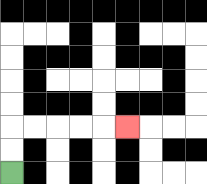{'start': '[0, 7]', 'end': '[5, 5]', 'path_directions': 'U,U,R,R,R,R,R', 'path_coordinates': '[[0, 7], [0, 6], [0, 5], [1, 5], [2, 5], [3, 5], [4, 5], [5, 5]]'}